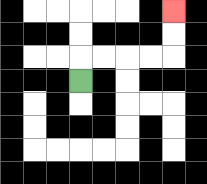{'start': '[3, 3]', 'end': '[7, 0]', 'path_directions': 'U,R,R,R,R,U,U', 'path_coordinates': '[[3, 3], [3, 2], [4, 2], [5, 2], [6, 2], [7, 2], [7, 1], [7, 0]]'}